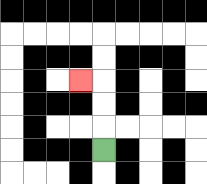{'start': '[4, 6]', 'end': '[3, 3]', 'path_directions': 'U,U,U,L', 'path_coordinates': '[[4, 6], [4, 5], [4, 4], [4, 3], [3, 3]]'}